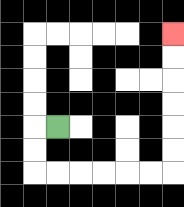{'start': '[2, 5]', 'end': '[7, 1]', 'path_directions': 'L,D,D,R,R,R,R,R,R,U,U,U,U,U,U', 'path_coordinates': '[[2, 5], [1, 5], [1, 6], [1, 7], [2, 7], [3, 7], [4, 7], [5, 7], [6, 7], [7, 7], [7, 6], [7, 5], [7, 4], [7, 3], [7, 2], [7, 1]]'}